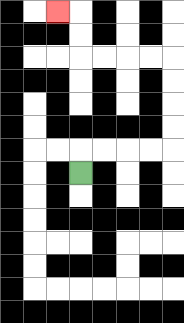{'start': '[3, 7]', 'end': '[2, 0]', 'path_directions': 'U,R,R,R,R,U,U,U,U,L,L,L,L,U,U,L', 'path_coordinates': '[[3, 7], [3, 6], [4, 6], [5, 6], [6, 6], [7, 6], [7, 5], [7, 4], [7, 3], [7, 2], [6, 2], [5, 2], [4, 2], [3, 2], [3, 1], [3, 0], [2, 0]]'}